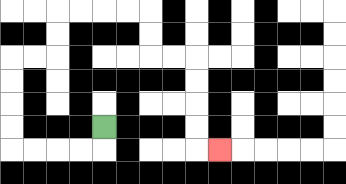{'start': '[4, 5]', 'end': '[9, 6]', 'path_directions': 'D,L,L,L,L,U,U,U,U,R,R,U,U,R,R,R,R,D,D,R,R,D,D,D,D,R', 'path_coordinates': '[[4, 5], [4, 6], [3, 6], [2, 6], [1, 6], [0, 6], [0, 5], [0, 4], [0, 3], [0, 2], [1, 2], [2, 2], [2, 1], [2, 0], [3, 0], [4, 0], [5, 0], [6, 0], [6, 1], [6, 2], [7, 2], [8, 2], [8, 3], [8, 4], [8, 5], [8, 6], [9, 6]]'}